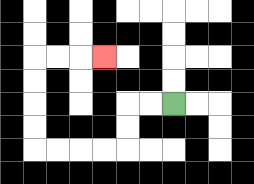{'start': '[7, 4]', 'end': '[4, 2]', 'path_directions': 'L,L,D,D,L,L,L,L,U,U,U,U,R,R,R', 'path_coordinates': '[[7, 4], [6, 4], [5, 4], [5, 5], [5, 6], [4, 6], [3, 6], [2, 6], [1, 6], [1, 5], [1, 4], [1, 3], [1, 2], [2, 2], [3, 2], [4, 2]]'}